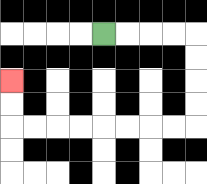{'start': '[4, 1]', 'end': '[0, 3]', 'path_directions': 'R,R,R,R,D,D,D,D,L,L,L,L,L,L,L,L,U,U', 'path_coordinates': '[[4, 1], [5, 1], [6, 1], [7, 1], [8, 1], [8, 2], [8, 3], [8, 4], [8, 5], [7, 5], [6, 5], [5, 5], [4, 5], [3, 5], [2, 5], [1, 5], [0, 5], [0, 4], [0, 3]]'}